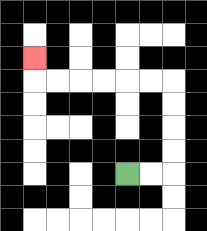{'start': '[5, 7]', 'end': '[1, 2]', 'path_directions': 'R,R,U,U,U,U,L,L,L,L,L,L,U', 'path_coordinates': '[[5, 7], [6, 7], [7, 7], [7, 6], [7, 5], [7, 4], [7, 3], [6, 3], [5, 3], [4, 3], [3, 3], [2, 3], [1, 3], [1, 2]]'}